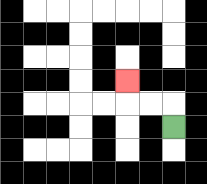{'start': '[7, 5]', 'end': '[5, 3]', 'path_directions': 'U,L,L,U', 'path_coordinates': '[[7, 5], [7, 4], [6, 4], [5, 4], [5, 3]]'}